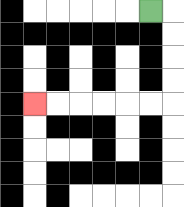{'start': '[6, 0]', 'end': '[1, 4]', 'path_directions': 'R,D,D,D,D,L,L,L,L,L,L', 'path_coordinates': '[[6, 0], [7, 0], [7, 1], [7, 2], [7, 3], [7, 4], [6, 4], [5, 4], [4, 4], [3, 4], [2, 4], [1, 4]]'}